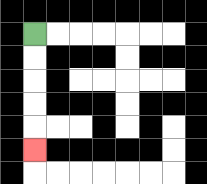{'start': '[1, 1]', 'end': '[1, 6]', 'path_directions': 'D,D,D,D,D', 'path_coordinates': '[[1, 1], [1, 2], [1, 3], [1, 4], [1, 5], [1, 6]]'}